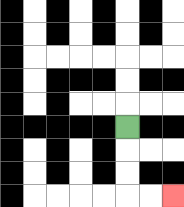{'start': '[5, 5]', 'end': '[7, 8]', 'path_directions': 'D,D,D,R,R', 'path_coordinates': '[[5, 5], [5, 6], [5, 7], [5, 8], [6, 8], [7, 8]]'}